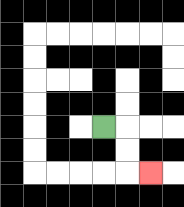{'start': '[4, 5]', 'end': '[6, 7]', 'path_directions': 'R,D,D,R', 'path_coordinates': '[[4, 5], [5, 5], [5, 6], [5, 7], [6, 7]]'}